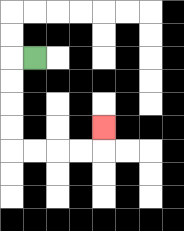{'start': '[1, 2]', 'end': '[4, 5]', 'path_directions': 'L,D,D,D,D,R,R,R,R,U', 'path_coordinates': '[[1, 2], [0, 2], [0, 3], [0, 4], [0, 5], [0, 6], [1, 6], [2, 6], [3, 6], [4, 6], [4, 5]]'}